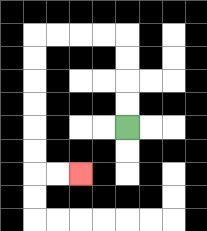{'start': '[5, 5]', 'end': '[3, 7]', 'path_directions': 'U,U,U,U,L,L,L,L,D,D,D,D,D,D,R,R', 'path_coordinates': '[[5, 5], [5, 4], [5, 3], [5, 2], [5, 1], [4, 1], [3, 1], [2, 1], [1, 1], [1, 2], [1, 3], [1, 4], [1, 5], [1, 6], [1, 7], [2, 7], [3, 7]]'}